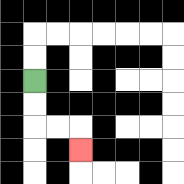{'start': '[1, 3]', 'end': '[3, 6]', 'path_directions': 'D,D,R,R,D', 'path_coordinates': '[[1, 3], [1, 4], [1, 5], [2, 5], [3, 5], [3, 6]]'}